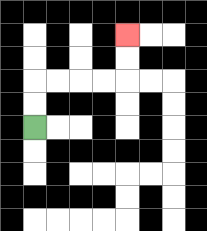{'start': '[1, 5]', 'end': '[5, 1]', 'path_directions': 'U,U,R,R,R,R,U,U', 'path_coordinates': '[[1, 5], [1, 4], [1, 3], [2, 3], [3, 3], [4, 3], [5, 3], [5, 2], [5, 1]]'}